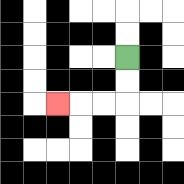{'start': '[5, 2]', 'end': '[2, 4]', 'path_directions': 'D,D,L,L,L', 'path_coordinates': '[[5, 2], [5, 3], [5, 4], [4, 4], [3, 4], [2, 4]]'}